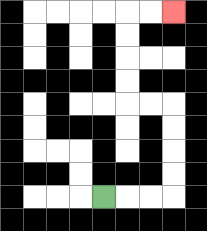{'start': '[4, 8]', 'end': '[7, 0]', 'path_directions': 'R,R,R,U,U,U,U,L,L,U,U,U,U,R,R', 'path_coordinates': '[[4, 8], [5, 8], [6, 8], [7, 8], [7, 7], [7, 6], [7, 5], [7, 4], [6, 4], [5, 4], [5, 3], [5, 2], [5, 1], [5, 0], [6, 0], [7, 0]]'}